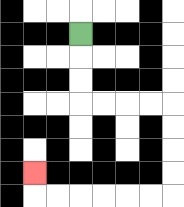{'start': '[3, 1]', 'end': '[1, 7]', 'path_directions': 'D,D,D,R,R,R,R,D,D,D,D,L,L,L,L,L,L,U', 'path_coordinates': '[[3, 1], [3, 2], [3, 3], [3, 4], [4, 4], [5, 4], [6, 4], [7, 4], [7, 5], [7, 6], [7, 7], [7, 8], [6, 8], [5, 8], [4, 8], [3, 8], [2, 8], [1, 8], [1, 7]]'}